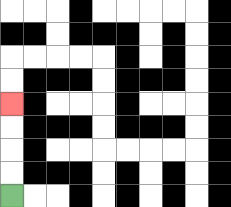{'start': '[0, 8]', 'end': '[0, 4]', 'path_directions': 'U,U,U,U', 'path_coordinates': '[[0, 8], [0, 7], [0, 6], [0, 5], [0, 4]]'}